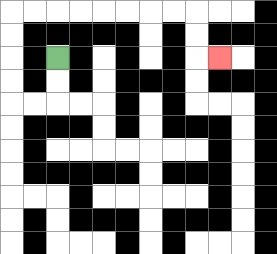{'start': '[2, 2]', 'end': '[9, 2]', 'path_directions': 'D,D,L,L,U,U,U,U,R,R,R,R,R,R,R,R,D,D,R', 'path_coordinates': '[[2, 2], [2, 3], [2, 4], [1, 4], [0, 4], [0, 3], [0, 2], [0, 1], [0, 0], [1, 0], [2, 0], [3, 0], [4, 0], [5, 0], [6, 0], [7, 0], [8, 0], [8, 1], [8, 2], [9, 2]]'}